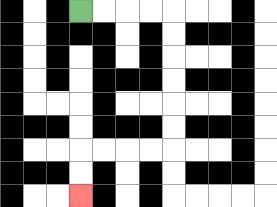{'start': '[3, 0]', 'end': '[3, 8]', 'path_directions': 'R,R,R,R,D,D,D,D,D,D,L,L,L,L,D,D', 'path_coordinates': '[[3, 0], [4, 0], [5, 0], [6, 0], [7, 0], [7, 1], [7, 2], [7, 3], [7, 4], [7, 5], [7, 6], [6, 6], [5, 6], [4, 6], [3, 6], [3, 7], [3, 8]]'}